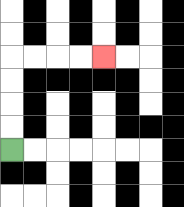{'start': '[0, 6]', 'end': '[4, 2]', 'path_directions': 'U,U,U,U,R,R,R,R', 'path_coordinates': '[[0, 6], [0, 5], [0, 4], [0, 3], [0, 2], [1, 2], [2, 2], [3, 2], [4, 2]]'}